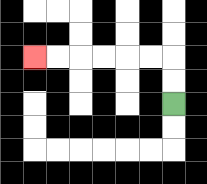{'start': '[7, 4]', 'end': '[1, 2]', 'path_directions': 'U,U,L,L,L,L,L,L', 'path_coordinates': '[[7, 4], [7, 3], [7, 2], [6, 2], [5, 2], [4, 2], [3, 2], [2, 2], [1, 2]]'}